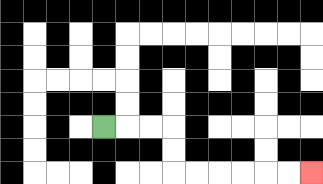{'start': '[4, 5]', 'end': '[13, 7]', 'path_directions': 'R,R,R,D,D,R,R,R,R,R,R', 'path_coordinates': '[[4, 5], [5, 5], [6, 5], [7, 5], [7, 6], [7, 7], [8, 7], [9, 7], [10, 7], [11, 7], [12, 7], [13, 7]]'}